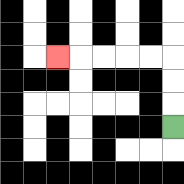{'start': '[7, 5]', 'end': '[2, 2]', 'path_directions': 'U,U,U,L,L,L,L,L', 'path_coordinates': '[[7, 5], [7, 4], [7, 3], [7, 2], [6, 2], [5, 2], [4, 2], [3, 2], [2, 2]]'}